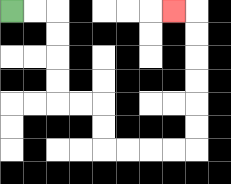{'start': '[0, 0]', 'end': '[7, 0]', 'path_directions': 'R,R,D,D,D,D,R,R,D,D,R,R,R,R,U,U,U,U,U,U,L', 'path_coordinates': '[[0, 0], [1, 0], [2, 0], [2, 1], [2, 2], [2, 3], [2, 4], [3, 4], [4, 4], [4, 5], [4, 6], [5, 6], [6, 6], [7, 6], [8, 6], [8, 5], [8, 4], [8, 3], [8, 2], [8, 1], [8, 0], [7, 0]]'}